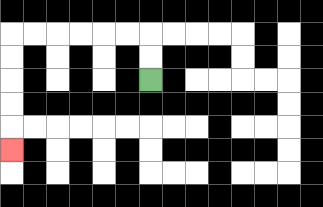{'start': '[6, 3]', 'end': '[0, 6]', 'path_directions': 'U,U,L,L,L,L,L,L,D,D,D,D,D', 'path_coordinates': '[[6, 3], [6, 2], [6, 1], [5, 1], [4, 1], [3, 1], [2, 1], [1, 1], [0, 1], [0, 2], [0, 3], [0, 4], [0, 5], [0, 6]]'}